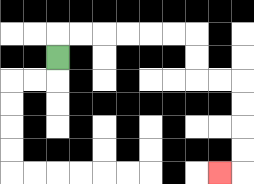{'start': '[2, 2]', 'end': '[9, 7]', 'path_directions': 'U,R,R,R,R,R,R,D,D,R,R,D,D,D,D,L', 'path_coordinates': '[[2, 2], [2, 1], [3, 1], [4, 1], [5, 1], [6, 1], [7, 1], [8, 1], [8, 2], [8, 3], [9, 3], [10, 3], [10, 4], [10, 5], [10, 6], [10, 7], [9, 7]]'}